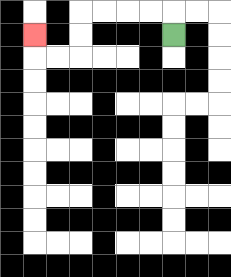{'start': '[7, 1]', 'end': '[1, 1]', 'path_directions': 'U,L,L,L,L,D,D,L,L,U', 'path_coordinates': '[[7, 1], [7, 0], [6, 0], [5, 0], [4, 0], [3, 0], [3, 1], [3, 2], [2, 2], [1, 2], [1, 1]]'}